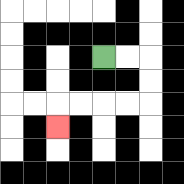{'start': '[4, 2]', 'end': '[2, 5]', 'path_directions': 'R,R,D,D,L,L,L,L,D', 'path_coordinates': '[[4, 2], [5, 2], [6, 2], [6, 3], [6, 4], [5, 4], [4, 4], [3, 4], [2, 4], [2, 5]]'}